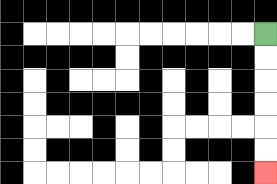{'start': '[11, 1]', 'end': '[11, 7]', 'path_directions': 'D,D,D,D,D,D', 'path_coordinates': '[[11, 1], [11, 2], [11, 3], [11, 4], [11, 5], [11, 6], [11, 7]]'}